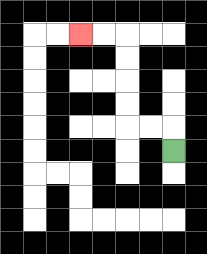{'start': '[7, 6]', 'end': '[3, 1]', 'path_directions': 'U,L,L,U,U,U,U,L,L', 'path_coordinates': '[[7, 6], [7, 5], [6, 5], [5, 5], [5, 4], [5, 3], [5, 2], [5, 1], [4, 1], [3, 1]]'}